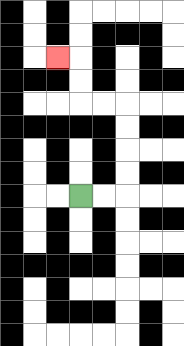{'start': '[3, 8]', 'end': '[2, 2]', 'path_directions': 'R,R,U,U,U,U,L,L,U,U,L', 'path_coordinates': '[[3, 8], [4, 8], [5, 8], [5, 7], [5, 6], [5, 5], [5, 4], [4, 4], [3, 4], [3, 3], [3, 2], [2, 2]]'}